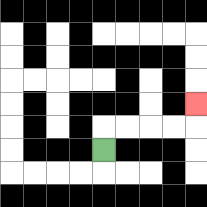{'start': '[4, 6]', 'end': '[8, 4]', 'path_directions': 'U,R,R,R,R,U', 'path_coordinates': '[[4, 6], [4, 5], [5, 5], [6, 5], [7, 5], [8, 5], [8, 4]]'}